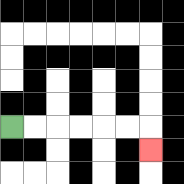{'start': '[0, 5]', 'end': '[6, 6]', 'path_directions': 'R,R,R,R,R,R,D', 'path_coordinates': '[[0, 5], [1, 5], [2, 5], [3, 5], [4, 5], [5, 5], [6, 5], [6, 6]]'}